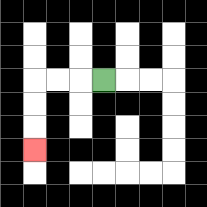{'start': '[4, 3]', 'end': '[1, 6]', 'path_directions': 'L,L,L,D,D,D', 'path_coordinates': '[[4, 3], [3, 3], [2, 3], [1, 3], [1, 4], [1, 5], [1, 6]]'}